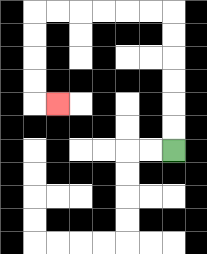{'start': '[7, 6]', 'end': '[2, 4]', 'path_directions': 'U,U,U,U,U,U,L,L,L,L,L,L,D,D,D,D,R', 'path_coordinates': '[[7, 6], [7, 5], [7, 4], [7, 3], [7, 2], [7, 1], [7, 0], [6, 0], [5, 0], [4, 0], [3, 0], [2, 0], [1, 0], [1, 1], [1, 2], [1, 3], [1, 4], [2, 4]]'}